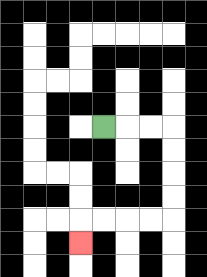{'start': '[4, 5]', 'end': '[3, 10]', 'path_directions': 'R,R,R,D,D,D,D,L,L,L,L,D', 'path_coordinates': '[[4, 5], [5, 5], [6, 5], [7, 5], [7, 6], [7, 7], [7, 8], [7, 9], [6, 9], [5, 9], [4, 9], [3, 9], [3, 10]]'}